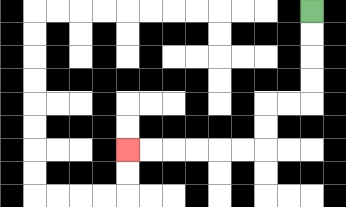{'start': '[13, 0]', 'end': '[5, 6]', 'path_directions': 'D,D,D,D,L,L,D,D,L,L,L,L,L,L', 'path_coordinates': '[[13, 0], [13, 1], [13, 2], [13, 3], [13, 4], [12, 4], [11, 4], [11, 5], [11, 6], [10, 6], [9, 6], [8, 6], [7, 6], [6, 6], [5, 6]]'}